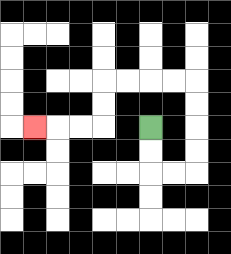{'start': '[6, 5]', 'end': '[1, 5]', 'path_directions': 'D,D,R,R,U,U,U,U,L,L,L,L,D,D,L,L,L', 'path_coordinates': '[[6, 5], [6, 6], [6, 7], [7, 7], [8, 7], [8, 6], [8, 5], [8, 4], [8, 3], [7, 3], [6, 3], [5, 3], [4, 3], [4, 4], [4, 5], [3, 5], [2, 5], [1, 5]]'}